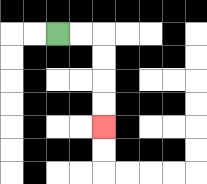{'start': '[2, 1]', 'end': '[4, 5]', 'path_directions': 'R,R,D,D,D,D', 'path_coordinates': '[[2, 1], [3, 1], [4, 1], [4, 2], [4, 3], [4, 4], [4, 5]]'}